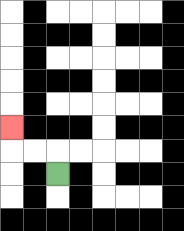{'start': '[2, 7]', 'end': '[0, 5]', 'path_directions': 'U,L,L,U', 'path_coordinates': '[[2, 7], [2, 6], [1, 6], [0, 6], [0, 5]]'}